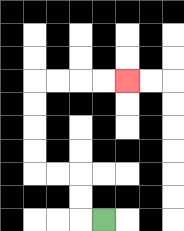{'start': '[4, 9]', 'end': '[5, 3]', 'path_directions': 'L,U,U,L,L,U,U,U,U,R,R,R,R', 'path_coordinates': '[[4, 9], [3, 9], [3, 8], [3, 7], [2, 7], [1, 7], [1, 6], [1, 5], [1, 4], [1, 3], [2, 3], [3, 3], [4, 3], [5, 3]]'}